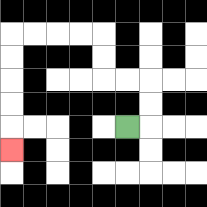{'start': '[5, 5]', 'end': '[0, 6]', 'path_directions': 'R,U,U,L,L,U,U,L,L,L,L,D,D,D,D,D', 'path_coordinates': '[[5, 5], [6, 5], [6, 4], [6, 3], [5, 3], [4, 3], [4, 2], [4, 1], [3, 1], [2, 1], [1, 1], [0, 1], [0, 2], [0, 3], [0, 4], [0, 5], [0, 6]]'}